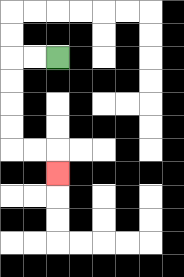{'start': '[2, 2]', 'end': '[2, 7]', 'path_directions': 'L,L,D,D,D,D,R,R,D', 'path_coordinates': '[[2, 2], [1, 2], [0, 2], [0, 3], [0, 4], [0, 5], [0, 6], [1, 6], [2, 6], [2, 7]]'}